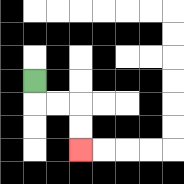{'start': '[1, 3]', 'end': '[3, 6]', 'path_directions': 'D,R,R,D,D', 'path_coordinates': '[[1, 3], [1, 4], [2, 4], [3, 4], [3, 5], [3, 6]]'}